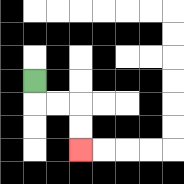{'start': '[1, 3]', 'end': '[3, 6]', 'path_directions': 'D,R,R,D,D', 'path_coordinates': '[[1, 3], [1, 4], [2, 4], [3, 4], [3, 5], [3, 6]]'}